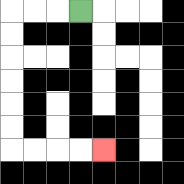{'start': '[3, 0]', 'end': '[4, 6]', 'path_directions': 'L,L,L,D,D,D,D,D,D,R,R,R,R', 'path_coordinates': '[[3, 0], [2, 0], [1, 0], [0, 0], [0, 1], [0, 2], [0, 3], [0, 4], [0, 5], [0, 6], [1, 6], [2, 6], [3, 6], [4, 6]]'}